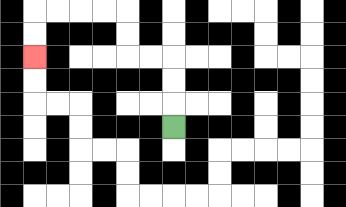{'start': '[7, 5]', 'end': '[1, 2]', 'path_directions': 'U,U,U,L,L,U,U,L,L,L,L,D,D', 'path_coordinates': '[[7, 5], [7, 4], [7, 3], [7, 2], [6, 2], [5, 2], [5, 1], [5, 0], [4, 0], [3, 0], [2, 0], [1, 0], [1, 1], [1, 2]]'}